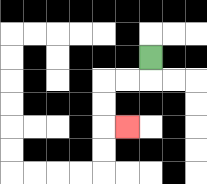{'start': '[6, 2]', 'end': '[5, 5]', 'path_directions': 'D,L,L,D,D,R', 'path_coordinates': '[[6, 2], [6, 3], [5, 3], [4, 3], [4, 4], [4, 5], [5, 5]]'}